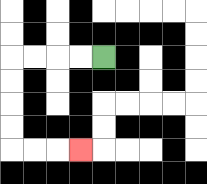{'start': '[4, 2]', 'end': '[3, 6]', 'path_directions': 'L,L,L,L,D,D,D,D,R,R,R', 'path_coordinates': '[[4, 2], [3, 2], [2, 2], [1, 2], [0, 2], [0, 3], [0, 4], [0, 5], [0, 6], [1, 6], [2, 6], [3, 6]]'}